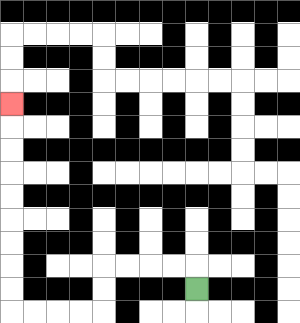{'start': '[8, 12]', 'end': '[0, 4]', 'path_directions': 'U,L,L,L,L,D,D,L,L,L,L,U,U,U,U,U,U,U,U,U', 'path_coordinates': '[[8, 12], [8, 11], [7, 11], [6, 11], [5, 11], [4, 11], [4, 12], [4, 13], [3, 13], [2, 13], [1, 13], [0, 13], [0, 12], [0, 11], [0, 10], [0, 9], [0, 8], [0, 7], [0, 6], [0, 5], [0, 4]]'}